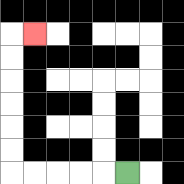{'start': '[5, 7]', 'end': '[1, 1]', 'path_directions': 'L,L,L,L,L,U,U,U,U,U,U,R', 'path_coordinates': '[[5, 7], [4, 7], [3, 7], [2, 7], [1, 7], [0, 7], [0, 6], [0, 5], [0, 4], [0, 3], [0, 2], [0, 1], [1, 1]]'}